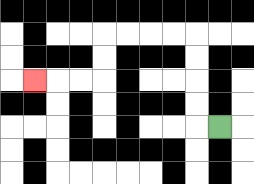{'start': '[9, 5]', 'end': '[1, 3]', 'path_directions': 'L,U,U,U,U,L,L,L,L,D,D,L,L,L', 'path_coordinates': '[[9, 5], [8, 5], [8, 4], [8, 3], [8, 2], [8, 1], [7, 1], [6, 1], [5, 1], [4, 1], [4, 2], [4, 3], [3, 3], [2, 3], [1, 3]]'}